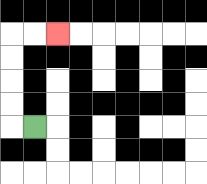{'start': '[1, 5]', 'end': '[2, 1]', 'path_directions': 'L,U,U,U,U,R,R', 'path_coordinates': '[[1, 5], [0, 5], [0, 4], [0, 3], [0, 2], [0, 1], [1, 1], [2, 1]]'}